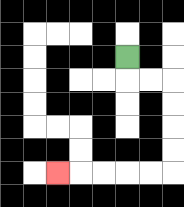{'start': '[5, 2]', 'end': '[2, 7]', 'path_directions': 'D,R,R,D,D,D,D,L,L,L,L,L', 'path_coordinates': '[[5, 2], [5, 3], [6, 3], [7, 3], [7, 4], [7, 5], [7, 6], [7, 7], [6, 7], [5, 7], [4, 7], [3, 7], [2, 7]]'}